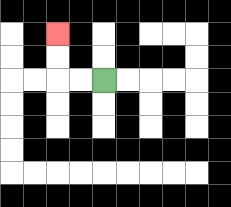{'start': '[4, 3]', 'end': '[2, 1]', 'path_directions': 'L,L,U,U', 'path_coordinates': '[[4, 3], [3, 3], [2, 3], [2, 2], [2, 1]]'}